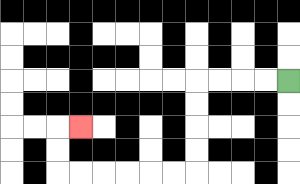{'start': '[12, 3]', 'end': '[3, 5]', 'path_directions': 'L,L,L,L,D,D,D,D,L,L,L,L,L,L,U,U,R', 'path_coordinates': '[[12, 3], [11, 3], [10, 3], [9, 3], [8, 3], [8, 4], [8, 5], [8, 6], [8, 7], [7, 7], [6, 7], [5, 7], [4, 7], [3, 7], [2, 7], [2, 6], [2, 5], [3, 5]]'}